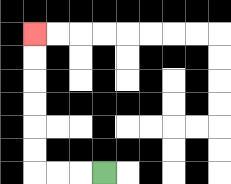{'start': '[4, 7]', 'end': '[1, 1]', 'path_directions': 'L,L,L,U,U,U,U,U,U', 'path_coordinates': '[[4, 7], [3, 7], [2, 7], [1, 7], [1, 6], [1, 5], [1, 4], [1, 3], [1, 2], [1, 1]]'}